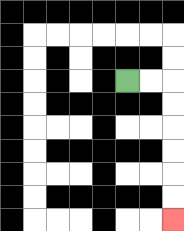{'start': '[5, 3]', 'end': '[7, 9]', 'path_directions': 'R,R,D,D,D,D,D,D', 'path_coordinates': '[[5, 3], [6, 3], [7, 3], [7, 4], [7, 5], [7, 6], [7, 7], [7, 8], [7, 9]]'}